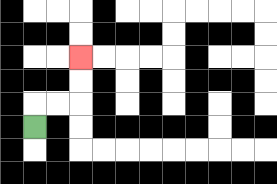{'start': '[1, 5]', 'end': '[3, 2]', 'path_directions': 'U,R,R,U,U', 'path_coordinates': '[[1, 5], [1, 4], [2, 4], [3, 4], [3, 3], [3, 2]]'}